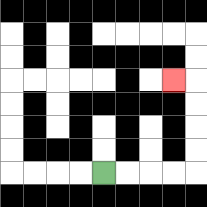{'start': '[4, 7]', 'end': '[7, 3]', 'path_directions': 'R,R,R,R,U,U,U,U,L', 'path_coordinates': '[[4, 7], [5, 7], [6, 7], [7, 7], [8, 7], [8, 6], [8, 5], [8, 4], [8, 3], [7, 3]]'}